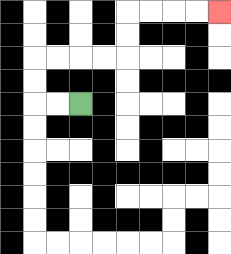{'start': '[3, 4]', 'end': '[9, 0]', 'path_directions': 'L,L,U,U,R,R,R,R,U,U,R,R,R,R', 'path_coordinates': '[[3, 4], [2, 4], [1, 4], [1, 3], [1, 2], [2, 2], [3, 2], [4, 2], [5, 2], [5, 1], [5, 0], [6, 0], [7, 0], [8, 0], [9, 0]]'}